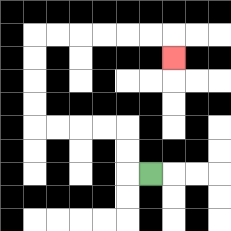{'start': '[6, 7]', 'end': '[7, 2]', 'path_directions': 'L,U,U,L,L,L,L,U,U,U,U,R,R,R,R,R,R,D', 'path_coordinates': '[[6, 7], [5, 7], [5, 6], [5, 5], [4, 5], [3, 5], [2, 5], [1, 5], [1, 4], [1, 3], [1, 2], [1, 1], [2, 1], [3, 1], [4, 1], [5, 1], [6, 1], [7, 1], [7, 2]]'}